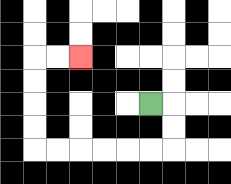{'start': '[6, 4]', 'end': '[3, 2]', 'path_directions': 'R,D,D,L,L,L,L,L,L,U,U,U,U,R,R', 'path_coordinates': '[[6, 4], [7, 4], [7, 5], [7, 6], [6, 6], [5, 6], [4, 6], [3, 6], [2, 6], [1, 6], [1, 5], [1, 4], [1, 3], [1, 2], [2, 2], [3, 2]]'}